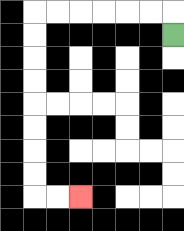{'start': '[7, 1]', 'end': '[3, 8]', 'path_directions': 'U,L,L,L,L,L,L,D,D,D,D,D,D,D,D,R,R', 'path_coordinates': '[[7, 1], [7, 0], [6, 0], [5, 0], [4, 0], [3, 0], [2, 0], [1, 0], [1, 1], [1, 2], [1, 3], [1, 4], [1, 5], [1, 6], [1, 7], [1, 8], [2, 8], [3, 8]]'}